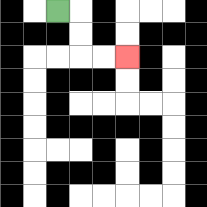{'start': '[2, 0]', 'end': '[5, 2]', 'path_directions': 'R,D,D,R,R', 'path_coordinates': '[[2, 0], [3, 0], [3, 1], [3, 2], [4, 2], [5, 2]]'}